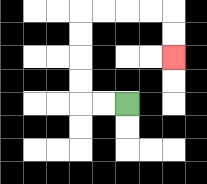{'start': '[5, 4]', 'end': '[7, 2]', 'path_directions': 'L,L,U,U,U,U,R,R,R,R,D,D', 'path_coordinates': '[[5, 4], [4, 4], [3, 4], [3, 3], [3, 2], [3, 1], [3, 0], [4, 0], [5, 0], [6, 0], [7, 0], [7, 1], [7, 2]]'}